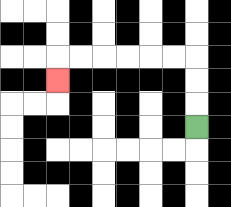{'start': '[8, 5]', 'end': '[2, 3]', 'path_directions': 'U,U,U,L,L,L,L,L,L,D', 'path_coordinates': '[[8, 5], [8, 4], [8, 3], [8, 2], [7, 2], [6, 2], [5, 2], [4, 2], [3, 2], [2, 2], [2, 3]]'}